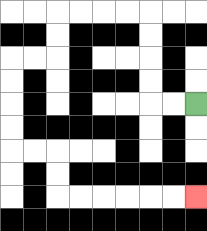{'start': '[8, 4]', 'end': '[8, 8]', 'path_directions': 'L,L,U,U,U,U,L,L,L,L,D,D,L,L,D,D,D,D,R,R,D,D,R,R,R,R,R,R', 'path_coordinates': '[[8, 4], [7, 4], [6, 4], [6, 3], [6, 2], [6, 1], [6, 0], [5, 0], [4, 0], [3, 0], [2, 0], [2, 1], [2, 2], [1, 2], [0, 2], [0, 3], [0, 4], [0, 5], [0, 6], [1, 6], [2, 6], [2, 7], [2, 8], [3, 8], [4, 8], [5, 8], [6, 8], [7, 8], [8, 8]]'}